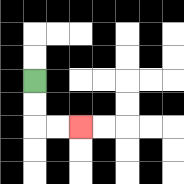{'start': '[1, 3]', 'end': '[3, 5]', 'path_directions': 'D,D,R,R', 'path_coordinates': '[[1, 3], [1, 4], [1, 5], [2, 5], [3, 5]]'}